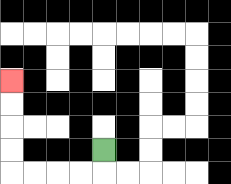{'start': '[4, 6]', 'end': '[0, 3]', 'path_directions': 'D,L,L,L,L,U,U,U,U', 'path_coordinates': '[[4, 6], [4, 7], [3, 7], [2, 7], [1, 7], [0, 7], [0, 6], [0, 5], [0, 4], [0, 3]]'}